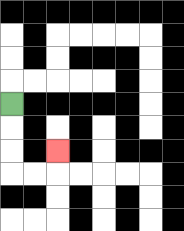{'start': '[0, 4]', 'end': '[2, 6]', 'path_directions': 'D,D,D,R,R,U', 'path_coordinates': '[[0, 4], [0, 5], [0, 6], [0, 7], [1, 7], [2, 7], [2, 6]]'}